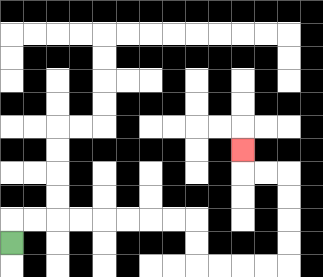{'start': '[0, 10]', 'end': '[10, 6]', 'path_directions': 'U,R,R,R,R,R,R,R,R,D,D,R,R,R,R,U,U,U,U,L,L,U', 'path_coordinates': '[[0, 10], [0, 9], [1, 9], [2, 9], [3, 9], [4, 9], [5, 9], [6, 9], [7, 9], [8, 9], [8, 10], [8, 11], [9, 11], [10, 11], [11, 11], [12, 11], [12, 10], [12, 9], [12, 8], [12, 7], [11, 7], [10, 7], [10, 6]]'}